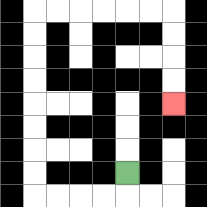{'start': '[5, 7]', 'end': '[7, 4]', 'path_directions': 'D,L,L,L,L,U,U,U,U,U,U,U,U,R,R,R,R,R,R,D,D,D,D', 'path_coordinates': '[[5, 7], [5, 8], [4, 8], [3, 8], [2, 8], [1, 8], [1, 7], [1, 6], [1, 5], [1, 4], [1, 3], [1, 2], [1, 1], [1, 0], [2, 0], [3, 0], [4, 0], [5, 0], [6, 0], [7, 0], [7, 1], [7, 2], [7, 3], [7, 4]]'}